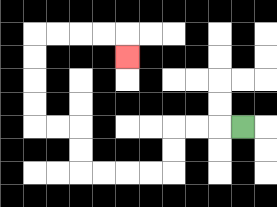{'start': '[10, 5]', 'end': '[5, 2]', 'path_directions': 'L,L,L,D,D,L,L,L,L,U,U,L,L,U,U,U,U,R,R,R,R,D', 'path_coordinates': '[[10, 5], [9, 5], [8, 5], [7, 5], [7, 6], [7, 7], [6, 7], [5, 7], [4, 7], [3, 7], [3, 6], [3, 5], [2, 5], [1, 5], [1, 4], [1, 3], [1, 2], [1, 1], [2, 1], [3, 1], [4, 1], [5, 1], [5, 2]]'}